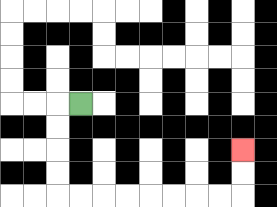{'start': '[3, 4]', 'end': '[10, 6]', 'path_directions': 'L,D,D,D,D,R,R,R,R,R,R,R,R,U,U', 'path_coordinates': '[[3, 4], [2, 4], [2, 5], [2, 6], [2, 7], [2, 8], [3, 8], [4, 8], [5, 8], [6, 8], [7, 8], [8, 8], [9, 8], [10, 8], [10, 7], [10, 6]]'}